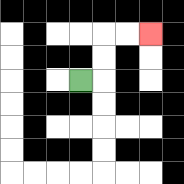{'start': '[3, 3]', 'end': '[6, 1]', 'path_directions': 'R,U,U,R,R', 'path_coordinates': '[[3, 3], [4, 3], [4, 2], [4, 1], [5, 1], [6, 1]]'}